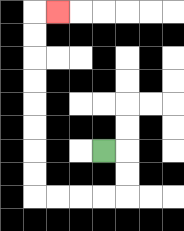{'start': '[4, 6]', 'end': '[2, 0]', 'path_directions': 'R,D,D,L,L,L,L,U,U,U,U,U,U,U,U,R', 'path_coordinates': '[[4, 6], [5, 6], [5, 7], [5, 8], [4, 8], [3, 8], [2, 8], [1, 8], [1, 7], [1, 6], [1, 5], [1, 4], [1, 3], [1, 2], [1, 1], [1, 0], [2, 0]]'}